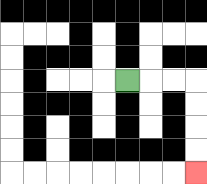{'start': '[5, 3]', 'end': '[8, 7]', 'path_directions': 'R,R,R,D,D,D,D', 'path_coordinates': '[[5, 3], [6, 3], [7, 3], [8, 3], [8, 4], [8, 5], [8, 6], [8, 7]]'}